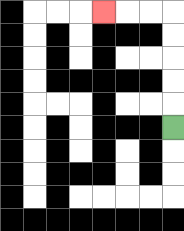{'start': '[7, 5]', 'end': '[4, 0]', 'path_directions': 'U,U,U,U,U,L,L,L', 'path_coordinates': '[[7, 5], [7, 4], [7, 3], [7, 2], [7, 1], [7, 0], [6, 0], [5, 0], [4, 0]]'}